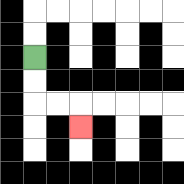{'start': '[1, 2]', 'end': '[3, 5]', 'path_directions': 'D,D,R,R,D', 'path_coordinates': '[[1, 2], [1, 3], [1, 4], [2, 4], [3, 4], [3, 5]]'}